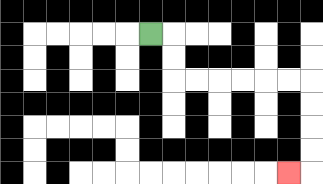{'start': '[6, 1]', 'end': '[12, 7]', 'path_directions': 'R,D,D,R,R,R,R,R,R,D,D,D,D,L', 'path_coordinates': '[[6, 1], [7, 1], [7, 2], [7, 3], [8, 3], [9, 3], [10, 3], [11, 3], [12, 3], [13, 3], [13, 4], [13, 5], [13, 6], [13, 7], [12, 7]]'}